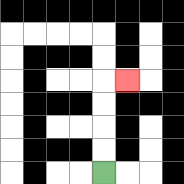{'start': '[4, 7]', 'end': '[5, 3]', 'path_directions': 'U,U,U,U,R', 'path_coordinates': '[[4, 7], [4, 6], [4, 5], [4, 4], [4, 3], [5, 3]]'}